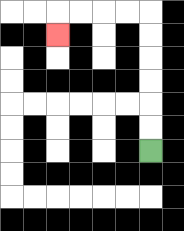{'start': '[6, 6]', 'end': '[2, 1]', 'path_directions': 'U,U,U,U,U,U,L,L,L,L,D', 'path_coordinates': '[[6, 6], [6, 5], [6, 4], [6, 3], [6, 2], [6, 1], [6, 0], [5, 0], [4, 0], [3, 0], [2, 0], [2, 1]]'}